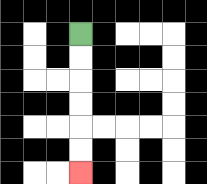{'start': '[3, 1]', 'end': '[3, 7]', 'path_directions': 'D,D,D,D,D,D', 'path_coordinates': '[[3, 1], [3, 2], [3, 3], [3, 4], [3, 5], [3, 6], [3, 7]]'}